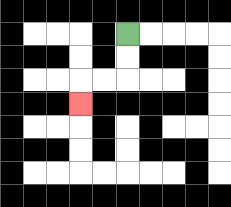{'start': '[5, 1]', 'end': '[3, 4]', 'path_directions': 'D,D,L,L,D', 'path_coordinates': '[[5, 1], [5, 2], [5, 3], [4, 3], [3, 3], [3, 4]]'}